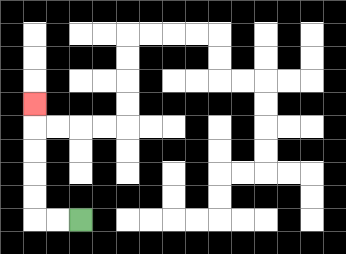{'start': '[3, 9]', 'end': '[1, 4]', 'path_directions': 'L,L,U,U,U,U,U', 'path_coordinates': '[[3, 9], [2, 9], [1, 9], [1, 8], [1, 7], [1, 6], [1, 5], [1, 4]]'}